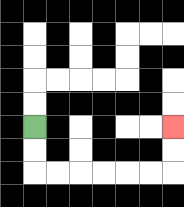{'start': '[1, 5]', 'end': '[7, 5]', 'path_directions': 'D,D,R,R,R,R,R,R,U,U', 'path_coordinates': '[[1, 5], [1, 6], [1, 7], [2, 7], [3, 7], [4, 7], [5, 7], [6, 7], [7, 7], [7, 6], [7, 5]]'}